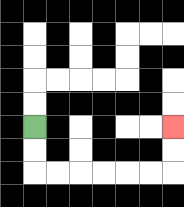{'start': '[1, 5]', 'end': '[7, 5]', 'path_directions': 'D,D,R,R,R,R,R,R,U,U', 'path_coordinates': '[[1, 5], [1, 6], [1, 7], [2, 7], [3, 7], [4, 7], [5, 7], [6, 7], [7, 7], [7, 6], [7, 5]]'}